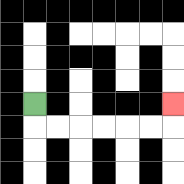{'start': '[1, 4]', 'end': '[7, 4]', 'path_directions': 'D,R,R,R,R,R,R,U', 'path_coordinates': '[[1, 4], [1, 5], [2, 5], [3, 5], [4, 5], [5, 5], [6, 5], [7, 5], [7, 4]]'}